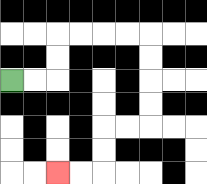{'start': '[0, 3]', 'end': '[2, 7]', 'path_directions': 'R,R,U,U,R,R,R,R,D,D,D,D,L,L,D,D,L,L', 'path_coordinates': '[[0, 3], [1, 3], [2, 3], [2, 2], [2, 1], [3, 1], [4, 1], [5, 1], [6, 1], [6, 2], [6, 3], [6, 4], [6, 5], [5, 5], [4, 5], [4, 6], [4, 7], [3, 7], [2, 7]]'}